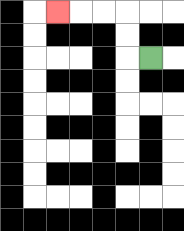{'start': '[6, 2]', 'end': '[2, 0]', 'path_directions': 'L,U,U,L,L,L', 'path_coordinates': '[[6, 2], [5, 2], [5, 1], [5, 0], [4, 0], [3, 0], [2, 0]]'}